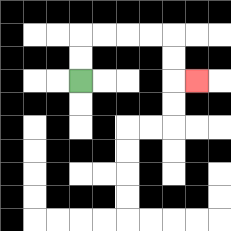{'start': '[3, 3]', 'end': '[8, 3]', 'path_directions': 'U,U,R,R,R,R,D,D,R', 'path_coordinates': '[[3, 3], [3, 2], [3, 1], [4, 1], [5, 1], [6, 1], [7, 1], [7, 2], [7, 3], [8, 3]]'}